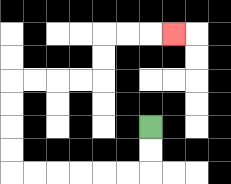{'start': '[6, 5]', 'end': '[7, 1]', 'path_directions': 'D,D,L,L,L,L,L,L,U,U,U,U,R,R,R,R,U,U,R,R,R', 'path_coordinates': '[[6, 5], [6, 6], [6, 7], [5, 7], [4, 7], [3, 7], [2, 7], [1, 7], [0, 7], [0, 6], [0, 5], [0, 4], [0, 3], [1, 3], [2, 3], [3, 3], [4, 3], [4, 2], [4, 1], [5, 1], [6, 1], [7, 1]]'}